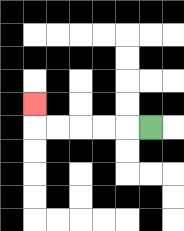{'start': '[6, 5]', 'end': '[1, 4]', 'path_directions': 'L,L,L,L,L,U', 'path_coordinates': '[[6, 5], [5, 5], [4, 5], [3, 5], [2, 5], [1, 5], [1, 4]]'}